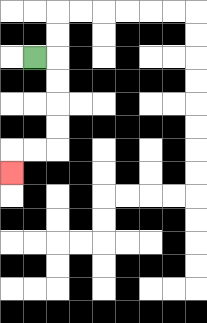{'start': '[1, 2]', 'end': '[0, 7]', 'path_directions': 'R,D,D,D,D,L,L,D', 'path_coordinates': '[[1, 2], [2, 2], [2, 3], [2, 4], [2, 5], [2, 6], [1, 6], [0, 6], [0, 7]]'}